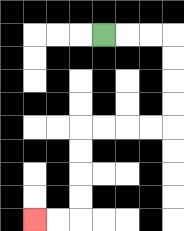{'start': '[4, 1]', 'end': '[1, 9]', 'path_directions': 'R,R,R,D,D,D,D,L,L,L,L,D,D,D,D,L,L', 'path_coordinates': '[[4, 1], [5, 1], [6, 1], [7, 1], [7, 2], [7, 3], [7, 4], [7, 5], [6, 5], [5, 5], [4, 5], [3, 5], [3, 6], [3, 7], [3, 8], [3, 9], [2, 9], [1, 9]]'}